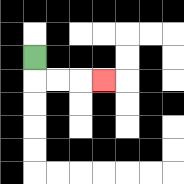{'start': '[1, 2]', 'end': '[4, 3]', 'path_directions': 'D,R,R,R', 'path_coordinates': '[[1, 2], [1, 3], [2, 3], [3, 3], [4, 3]]'}